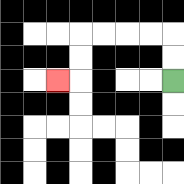{'start': '[7, 3]', 'end': '[2, 3]', 'path_directions': 'U,U,L,L,L,L,D,D,L', 'path_coordinates': '[[7, 3], [7, 2], [7, 1], [6, 1], [5, 1], [4, 1], [3, 1], [3, 2], [3, 3], [2, 3]]'}